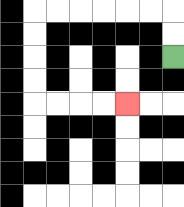{'start': '[7, 2]', 'end': '[5, 4]', 'path_directions': 'U,U,L,L,L,L,L,L,D,D,D,D,R,R,R,R', 'path_coordinates': '[[7, 2], [7, 1], [7, 0], [6, 0], [5, 0], [4, 0], [3, 0], [2, 0], [1, 0], [1, 1], [1, 2], [1, 3], [1, 4], [2, 4], [3, 4], [4, 4], [5, 4]]'}